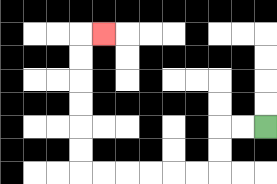{'start': '[11, 5]', 'end': '[4, 1]', 'path_directions': 'L,L,D,D,L,L,L,L,L,L,U,U,U,U,U,U,R', 'path_coordinates': '[[11, 5], [10, 5], [9, 5], [9, 6], [9, 7], [8, 7], [7, 7], [6, 7], [5, 7], [4, 7], [3, 7], [3, 6], [3, 5], [3, 4], [3, 3], [3, 2], [3, 1], [4, 1]]'}